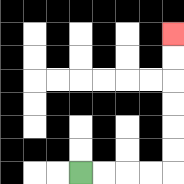{'start': '[3, 7]', 'end': '[7, 1]', 'path_directions': 'R,R,R,R,U,U,U,U,U,U', 'path_coordinates': '[[3, 7], [4, 7], [5, 7], [6, 7], [7, 7], [7, 6], [7, 5], [7, 4], [7, 3], [7, 2], [7, 1]]'}